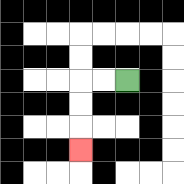{'start': '[5, 3]', 'end': '[3, 6]', 'path_directions': 'L,L,D,D,D', 'path_coordinates': '[[5, 3], [4, 3], [3, 3], [3, 4], [3, 5], [3, 6]]'}